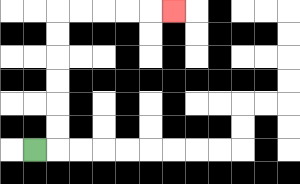{'start': '[1, 6]', 'end': '[7, 0]', 'path_directions': 'R,U,U,U,U,U,U,R,R,R,R,R', 'path_coordinates': '[[1, 6], [2, 6], [2, 5], [2, 4], [2, 3], [2, 2], [2, 1], [2, 0], [3, 0], [4, 0], [5, 0], [6, 0], [7, 0]]'}